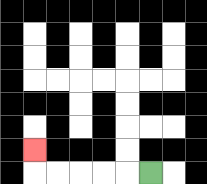{'start': '[6, 7]', 'end': '[1, 6]', 'path_directions': 'L,L,L,L,L,U', 'path_coordinates': '[[6, 7], [5, 7], [4, 7], [3, 7], [2, 7], [1, 7], [1, 6]]'}